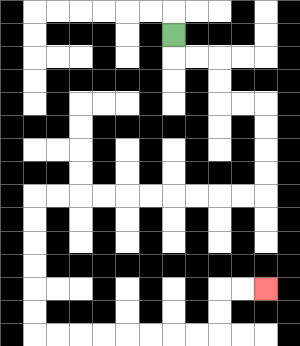{'start': '[7, 1]', 'end': '[11, 12]', 'path_directions': 'D,R,R,D,D,R,R,D,D,D,D,L,L,L,L,L,L,L,L,L,L,D,D,D,D,D,D,R,R,R,R,R,R,R,R,U,U,R,R', 'path_coordinates': '[[7, 1], [7, 2], [8, 2], [9, 2], [9, 3], [9, 4], [10, 4], [11, 4], [11, 5], [11, 6], [11, 7], [11, 8], [10, 8], [9, 8], [8, 8], [7, 8], [6, 8], [5, 8], [4, 8], [3, 8], [2, 8], [1, 8], [1, 9], [1, 10], [1, 11], [1, 12], [1, 13], [1, 14], [2, 14], [3, 14], [4, 14], [5, 14], [6, 14], [7, 14], [8, 14], [9, 14], [9, 13], [9, 12], [10, 12], [11, 12]]'}